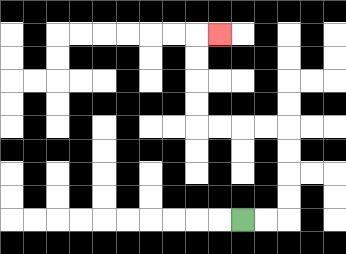{'start': '[10, 9]', 'end': '[9, 1]', 'path_directions': 'R,R,U,U,U,U,L,L,L,L,U,U,U,U,R', 'path_coordinates': '[[10, 9], [11, 9], [12, 9], [12, 8], [12, 7], [12, 6], [12, 5], [11, 5], [10, 5], [9, 5], [8, 5], [8, 4], [8, 3], [8, 2], [8, 1], [9, 1]]'}